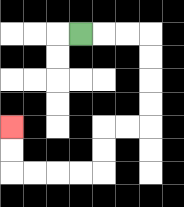{'start': '[3, 1]', 'end': '[0, 5]', 'path_directions': 'R,R,R,D,D,D,D,L,L,D,D,L,L,L,L,U,U', 'path_coordinates': '[[3, 1], [4, 1], [5, 1], [6, 1], [6, 2], [6, 3], [6, 4], [6, 5], [5, 5], [4, 5], [4, 6], [4, 7], [3, 7], [2, 7], [1, 7], [0, 7], [0, 6], [0, 5]]'}